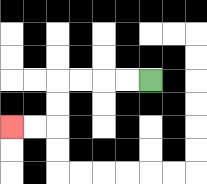{'start': '[6, 3]', 'end': '[0, 5]', 'path_directions': 'L,L,L,L,D,D,L,L', 'path_coordinates': '[[6, 3], [5, 3], [4, 3], [3, 3], [2, 3], [2, 4], [2, 5], [1, 5], [0, 5]]'}